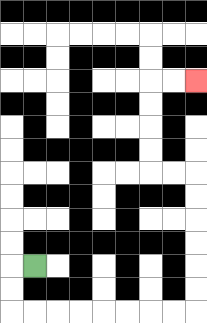{'start': '[1, 11]', 'end': '[8, 3]', 'path_directions': 'L,D,D,R,R,R,R,R,R,R,R,U,U,U,U,U,U,L,L,U,U,U,U,R,R', 'path_coordinates': '[[1, 11], [0, 11], [0, 12], [0, 13], [1, 13], [2, 13], [3, 13], [4, 13], [5, 13], [6, 13], [7, 13], [8, 13], [8, 12], [8, 11], [8, 10], [8, 9], [8, 8], [8, 7], [7, 7], [6, 7], [6, 6], [6, 5], [6, 4], [6, 3], [7, 3], [8, 3]]'}